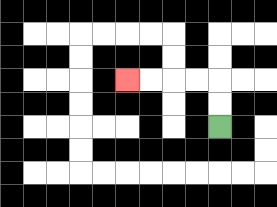{'start': '[9, 5]', 'end': '[5, 3]', 'path_directions': 'U,U,L,L,L,L', 'path_coordinates': '[[9, 5], [9, 4], [9, 3], [8, 3], [7, 3], [6, 3], [5, 3]]'}